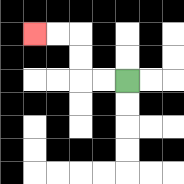{'start': '[5, 3]', 'end': '[1, 1]', 'path_directions': 'L,L,U,U,L,L', 'path_coordinates': '[[5, 3], [4, 3], [3, 3], [3, 2], [3, 1], [2, 1], [1, 1]]'}